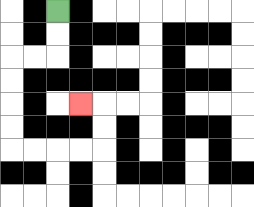{'start': '[2, 0]', 'end': '[3, 4]', 'path_directions': 'D,D,L,L,D,D,D,D,R,R,R,R,U,U,L', 'path_coordinates': '[[2, 0], [2, 1], [2, 2], [1, 2], [0, 2], [0, 3], [0, 4], [0, 5], [0, 6], [1, 6], [2, 6], [3, 6], [4, 6], [4, 5], [4, 4], [3, 4]]'}